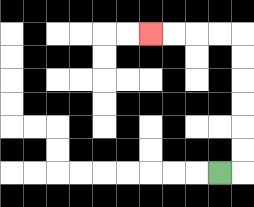{'start': '[9, 7]', 'end': '[6, 1]', 'path_directions': 'R,U,U,U,U,U,U,L,L,L,L', 'path_coordinates': '[[9, 7], [10, 7], [10, 6], [10, 5], [10, 4], [10, 3], [10, 2], [10, 1], [9, 1], [8, 1], [7, 1], [6, 1]]'}